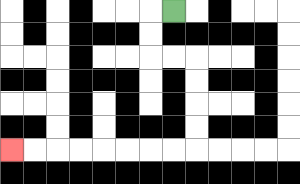{'start': '[7, 0]', 'end': '[0, 6]', 'path_directions': 'L,D,D,R,R,D,D,D,D,L,L,L,L,L,L,L,L', 'path_coordinates': '[[7, 0], [6, 0], [6, 1], [6, 2], [7, 2], [8, 2], [8, 3], [8, 4], [8, 5], [8, 6], [7, 6], [6, 6], [5, 6], [4, 6], [3, 6], [2, 6], [1, 6], [0, 6]]'}